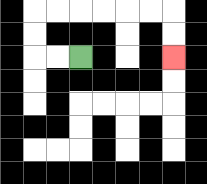{'start': '[3, 2]', 'end': '[7, 2]', 'path_directions': 'L,L,U,U,R,R,R,R,R,R,D,D', 'path_coordinates': '[[3, 2], [2, 2], [1, 2], [1, 1], [1, 0], [2, 0], [3, 0], [4, 0], [5, 0], [6, 0], [7, 0], [7, 1], [7, 2]]'}